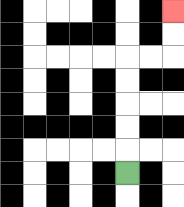{'start': '[5, 7]', 'end': '[7, 0]', 'path_directions': 'U,U,U,U,U,R,R,U,U', 'path_coordinates': '[[5, 7], [5, 6], [5, 5], [5, 4], [5, 3], [5, 2], [6, 2], [7, 2], [7, 1], [7, 0]]'}